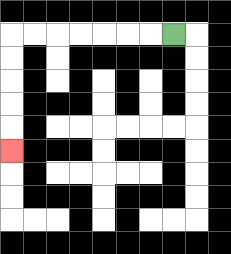{'start': '[7, 1]', 'end': '[0, 6]', 'path_directions': 'L,L,L,L,L,L,L,D,D,D,D,D', 'path_coordinates': '[[7, 1], [6, 1], [5, 1], [4, 1], [3, 1], [2, 1], [1, 1], [0, 1], [0, 2], [0, 3], [0, 4], [0, 5], [0, 6]]'}